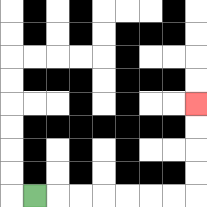{'start': '[1, 8]', 'end': '[8, 4]', 'path_directions': 'R,R,R,R,R,R,R,U,U,U,U', 'path_coordinates': '[[1, 8], [2, 8], [3, 8], [4, 8], [5, 8], [6, 8], [7, 8], [8, 8], [8, 7], [8, 6], [8, 5], [8, 4]]'}